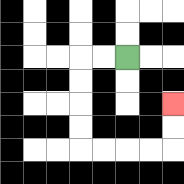{'start': '[5, 2]', 'end': '[7, 4]', 'path_directions': 'L,L,D,D,D,D,R,R,R,R,U,U', 'path_coordinates': '[[5, 2], [4, 2], [3, 2], [3, 3], [3, 4], [3, 5], [3, 6], [4, 6], [5, 6], [6, 6], [7, 6], [7, 5], [7, 4]]'}